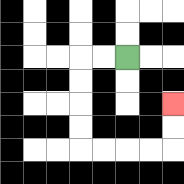{'start': '[5, 2]', 'end': '[7, 4]', 'path_directions': 'L,L,D,D,D,D,R,R,R,R,U,U', 'path_coordinates': '[[5, 2], [4, 2], [3, 2], [3, 3], [3, 4], [3, 5], [3, 6], [4, 6], [5, 6], [6, 6], [7, 6], [7, 5], [7, 4]]'}